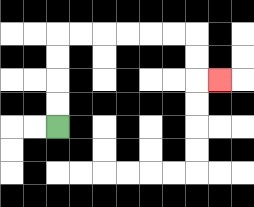{'start': '[2, 5]', 'end': '[9, 3]', 'path_directions': 'U,U,U,U,R,R,R,R,R,R,D,D,R', 'path_coordinates': '[[2, 5], [2, 4], [2, 3], [2, 2], [2, 1], [3, 1], [4, 1], [5, 1], [6, 1], [7, 1], [8, 1], [8, 2], [8, 3], [9, 3]]'}